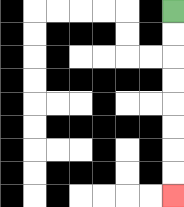{'start': '[7, 0]', 'end': '[7, 8]', 'path_directions': 'D,D,D,D,D,D,D,D', 'path_coordinates': '[[7, 0], [7, 1], [7, 2], [7, 3], [7, 4], [7, 5], [7, 6], [7, 7], [7, 8]]'}